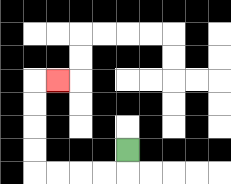{'start': '[5, 6]', 'end': '[2, 3]', 'path_directions': 'D,L,L,L,L,U,U,U,U,R', 'path_coordinates': '[[5, 6], [5, 7], [4, 7], [3, 7], [2, 7], [1, 7], [1, 6], [1, 5], [1, 4], [1, 3], [2, 3]]'}